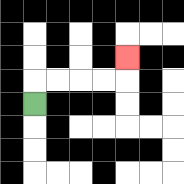{'start': '[1, 4]', 'end': '[5, 2]', 'path_directions': 'U,R,R,R,R,U', 'path_coordinates': '[[1, 4], [1, 3], [2, 3], [3, 3], [4, 3], [5, 3], [5, 2]]'}